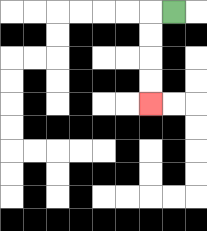{'start': '[7, 0]', 'end': '[6, 4]', 'path_directions': 'L,D,D,D,D', 'path_coordinates': '[[7, 0], [6, 0], [6, 1], [6, 2], [6, 3], [6, 4]]'}